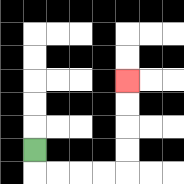{'start': '[1, 6]', 'end': '[5, 3]', 'path_directions': 'D,R,R,R,R,U,U,U,U', 'path_coordinates': '[[1, 6], [1, 7], [2, 7], [3, 7], [4, 7], [5, 7], [5, 6], [5, 5], [5, 4], [5, 3]]'}